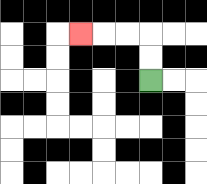{'start': '[6, 3]', 'end': '[3, 1]', 'path_directions': 'U,U,L,L,L', 'path_coordinates': '[[6, 3], [6, 2], [6, 1], [5, 1], [4, 1], [3, 1]]'}